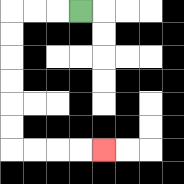{'start': '[3, 0]', 'end': '[4, 6]', 'path_directions': 'L,L,L,D,D,D,D,D,D,R,R,R,R', 'path_coordinates': '[[3, 0], [2, 0], [1, 0], [0, 0], [0, 1], [0, 2], [0, 3], [0, 4], [0, 5], [0, 6], [1, 6], [2, 6], [3, 6], [4, 6]]'}